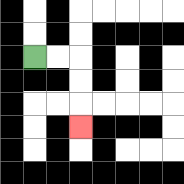{'start': '[1, 2]', 'end': '[3, 5]', 'path_directions': 'R,R,D,D,D', 'path_coordinates': '[[1, 2], [2, 2], [3, 2], [3, 3], [3, 4], [3, 5]]'}